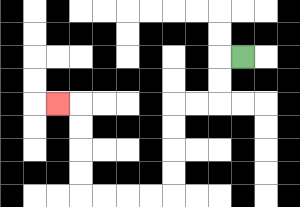{'start': '[10, 2]', 'end': '[2, 4]', 'path_directions': 'L,D,D,L,L,D,D,D,D,L,L,L,L,U,U,U,U,L', 'path_coordinates': '[[10, 2], [9, 2], [9, 3], [9, 4], [8, 4], [7, 4], [7, 5], [7, 6], [7, 7], [7, 8], [6, 8], [5, 8], [4, 8], [3, 8], [3, 7], [3, 6], [3, 5], [3, 4], [2, 4]]'}